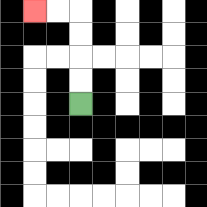{'start': '[3, 4]', 'end': '[1, 0]', 'path_directions': 'U,U,U,U,L,L', 'path_coordinates': '[[3, 4], [3, 3], [3, 2], [3, 1], [3, 0], [2, 0], [1, 0]]'}